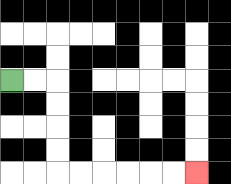{'start': '[0, 3]', 'end': '[8, 7]', 'path_directions': 'R,R,D,D,D,D,R,R,R,R,R,R', 'path_coordinates': '[[0, 3], [1, 3], [2, 3], [2, 4], [2, 5], [2, 6], [2, 7], [3, 7], [4, 7], [5, 7], [6, 7], [7, 7], [8, 7]]'}